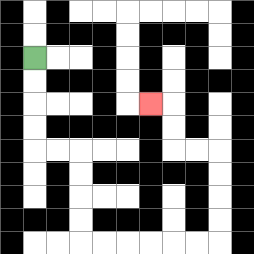{'start': '[1, 2]', 'end': '[6, 4]', 'path_directions': 'D,D,D,D,R,R,D,D,D,D,R,R,R,R,R,R,U,U,U,U,L,L,U,U,L', 'path_coordinates': '[[1, 2], [1, 3], [1, 4], [1, 5], [1, 6], [2, 6], [3, 6], [3, 7], [3, 8], [3, 9], [3, 10], [4, 10], [5, 10], [6, 10], [7, 10], [8, 10], [9, 10], [9, 9], [9, 8], [9, 7], [9, 6], [8, 6], [7, 6], [7, 5], [7, 4], [6, 4]]'}